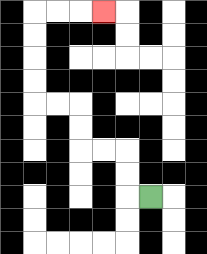{'start': '[6, 8]', 'end': '[4, 0]', 'path_directions': 'L,U,U,L,L,U,U,L,L,U,U,U,U,R,R,R', 'path_coordinates': '[[6, 8], [5, 8], [5, 7], [5, 6], [4, 6], [3, 6], [3, 5], [3, 4], [2, 4], [1, 4], [1, 3], [1, 2], [1, 1], [1, 0], [2, 0], [3, 0], [4, 0]]'}